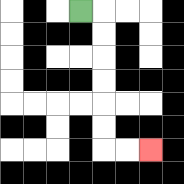{'start': '[3, 0]', 'end': '[6, 6]', 'path_directions': 'R,D,D,D,D,D,D,R,R', 'path_coordinates': '[[3, 0], [4, 0], [4, 1], [4, 2], [4, 3], [4, 4], [4, 5], [4, 6], [5, 6], [6, 6]]'}